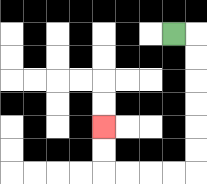{'start': '[7, 1]', 'end': '[4, 5]', 'path_directions': 'R,D,D,D,D,D,D,L,L,L,L,U,U', 'path_coordinates': '[[7, 1], [8, 1], [8, 2], [8, 3], [8, 4], [8, 5], [8, 6], [8, 7], [7, 7], [6, 7], [5, 7], [4, 7], [4, 6], [4, 5]]'}